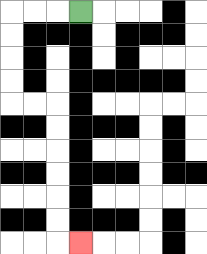{'start': '[3, 0]', 'end': '[3, 10]', 'path_directions': 'L,L,L,D,D,D,D,R,R,D,D,D,D,D,D,R', 'path_coordinates': '[[3, 0], [2, 0], [1, 0], [0, 0], [0, 1], [0, 2], [0, 3], [0, 4], [1, 4], [2, 4], [2, 5], [2, 6], [2, 7], [2, 8], [2, 9], [2, 10], [3, 10]]'}